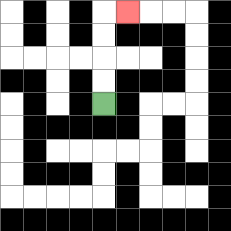{'start': '[4, 4]', 'end': '[5, 0]', 'path_directions': 'U,U,U,U,R', 'path_coordinates': '[[4, 4], [4, 3], [4, 2], [4, 1], [4, 0], [5, 0]]'}